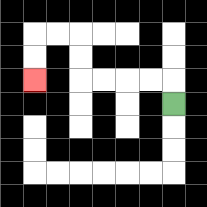{'start': '[7, 4]', 'end': '[1, 3]', 'path_directions': 'U,L,L,L,L,U,U,L,L,D,D', 'path_coordinates': '[[7, 4], [7, 3], [6, 3], [5, 3], [4, 3], [3, 3], [3, 2], [3, 1], [2, 1], [1, 1], [1, 2], [1, 3]]'}